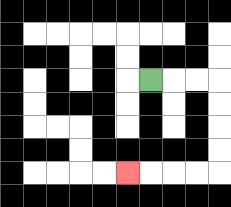{'start': '[6, 3]', 'end': '[5, 7]', 'path_directions': 'R,R,R,D,D,D,D,L,L,L,L', 'path_coordinates': '[[6, 3], [7, 3], [8, 3], [9, 3], [9, 4], [9, 5], [9, 6], [9, 7], [8, 7], [7, 7], [6, 7], [5, 7]]'}